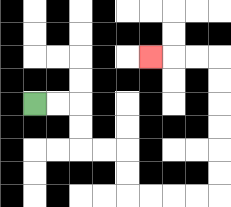{'start': '[1, 4]', 'end': '[6, 2]', 'path_directions': 'R,R,D,D,R,R,D,D,R,R,R,R,U,U,U,U,U,U,L,L,L', 'path_coordinates': '[[1, 4], [2, 4], [3, 4], [3, 5], [3, 6], [4, 6], [5, 6], [5, 7], [5, 8], [6, 8], [7, 8], [8, 8], [9, 8], [9, 7], [9, 6], [9, 5], [9, 4], [9, 3], [9, 2], [8, 2], [7, 2], [6, 2]]'}